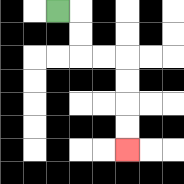{'start': '[2, 0]', 'end': '[5, 6]', 'path_directions': 'R,D,D,R,R,D,D,D,D', 'path_coordinates': '[[2, 0], [3, 0], [3, 1], [3, 2], [4, 2], [5, 2], [5, 3], [5, 4], [5, 5], [5, 6]]'}